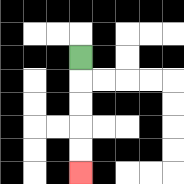{'start': '[3, 2]', 'end': '[3, 7]', 'path_directions': 'D,D,D,D,D', 'path_coordinates': '[[3, 2], [3, 3], [3, 4], [3, 5], [3, 6], [3, 7]]'}